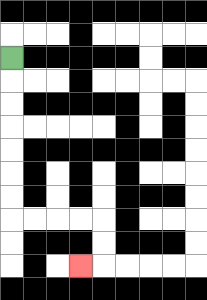{'start': '[0, 2]', 'end': '[3, 11]', 'path_directions': 'D,D,D,D,D,D,D,R,R,R,R,D,D,L', 'path_coordinates': '[[0, 2], [0, 3], [0, 4], [0, 5], [0, 6], [0, 7], [0, 8], [0, 9], [1, 9], [2, 9], [3, 9], [4, 9], [4, 10], [4, 11], [3, 11]]'}